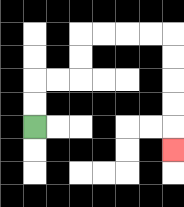{'start': '[1, 5]', 'end': '[7, 6]', 'path_directions': 'U,U,R,R,U,U,R,R,R,R,D,D,D,D,D', 'path_coordinates': '[[1, 5], [1, 4], [1, 3], [2, 3], [3, 3], [3, 2], [3, 1], [4, 1], [5, 1], [6, 1], [7, 1], [7, 2], [7, 3], [7, 4], [7, 5], [7, 6]]'}